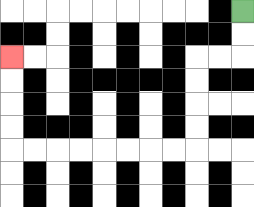{'start': '[10, 0]', 'end': '[0, 2]', 'path_directions': 'D,D,L,L,D,D,D,D,L,L,L,L,L,L,L,L,U,U,U,U', 'path_coordinates': '[[10, 0], [10, 1], [10, 2], [9, 2], [8, 2], [8, 3], [8, 4], [8, 5], [8, 6], [7, 6], [6, 6], [5, 6], [4, 6], [3, 6], [2, 6], [1, 6], [0, 6], [0, 5], [0, 4], [0, 3], [0, 2]]'}